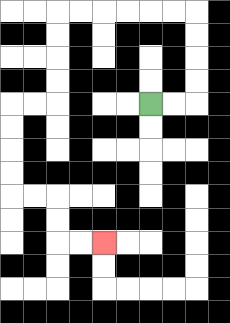{'start': '[6, 4]', 'end': '[4, 10]', 'path_directions': 'R,R,U,U,U,U,L,L,L,L,L,L,D,D,D,D,L,L,D,D,D,D,R,R,D,D,R,R', 'path_coordinates': '[[6, 4], [7, 4], [8, 4], [8, 3], [8, 2], [8, 1], [8, 0], [7, 0], [6, 0], [5, 0], [4, 0], [3, 0], [2, 0], [2, 1], [2, 2], [2, 3], [2, 4], [1, 4], [0, 4], [0, 5], [0, 6], [0, 7], [0, 8], [1, 8], [2, 8], [2, 9], [2, 10], [3, 10], [4, 10]]'}